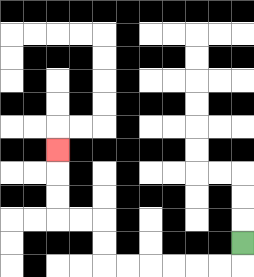{'start': '[10, 10]', 'end': '[2, 6]', 'path_directions': 'D,L,L,L,L,L,L,U,U,L,L,U,U,U', 'path_coordinates': '[[10, 10], [10, 11], [9, 11], [8, 11], [7, 11], [6, 11], [5, 11], [4, 11], [4, 10], [4, 9], [3, 9], [2, 9], [2, 8], [2, 7], [2, 6]]'}